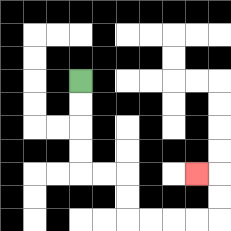{'start': '[3, 3]', 'end': '[8, 7]', 'path_directions': 'D,D,D,D,R,R,D,D,R,R,R,R,U,U,L', 'path_coordinates': '[[3, 3], [3, 4], [3, 5], [3, 6], [3, 7], [4, 7], [5, 7], [5, 8], [5, 9], [6, 9], [7, 9], [8, 9], [9, 9], [9, 8], [9, 7], [8, 7]]'}